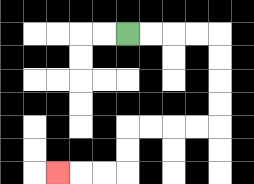{'start': '[5, 1]', 'end': '[2, 7]', 'path_directions': 'R,R,R,R,D,D,D,D,L,L,L,L,D,D,L,L,L', 'path_coordinates': '[[5, 1], [6, 1], [7, 1], [8, 1], [9, 1], [9, 2], [9, 3], [9, 4], [9, 5], [8, 5], [7, 5], [6, 5], [5, 5], [5, 6], [5, 7], [4, 7], [3, 7], [2, 7]]'}